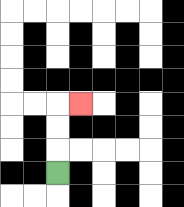{'start': '[2, 7]', 'end': '[3, 4]', 'path_directions': 'U,U,U,R', 'path_coordinates': '[[2, 7], [2, 6], [2, 5], [2, 4], [3, 4]]'}